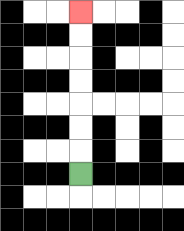{'start': '[3, 7]', 'end': '[3, 0]', 'path_directions': 'U,U,U,U,U,U,U', 'path_coordinates': '[[3, 7], [3, 6], [3, 5], [3, 4], [3, 3], [3, 2], [3, 1], [3, 0]]'}